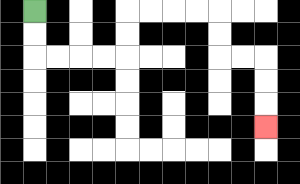{'start': '[1, 0]', 'end': '[11, 5]', 'path_directions': 'D,D,R,R,R,R,U,U,R,R,R,R,D,D,R,R,D,D,D', 'path_coordinates': '[[1, 0], [1, 1], [1, 2], [2, 2], [3, 2], [4, 2], [5, 2], [5, 1], [5, 0], [6, 0], [7, 0], [8, 0], [9, 0], [9, 1], [9, 2], [10, 2], [11, 2], [11, 3], [11, 4], [11, 5]]'}